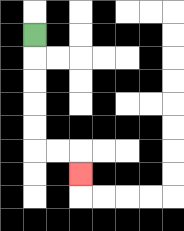{'start': '[1, 1]', 'end': '[3, 7]', 'path_directions': 'D,D,D,D,D,R,R,D', 'path_coordinates': '[[1, 1], [1, 2], [1, 3], [1, 4], [1, 5], [1, 6], [2, 6], [3, 6], [3, 7]]'}